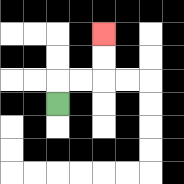{'start': '[2, 4]', 'end': '[4, 1]', 'path_directions': 'U,R,R,U,U', 'path_coordinates': '[[2, 4], [2, 3], [3, 3], [4, 3], [4, 2], [4, 1]]'}